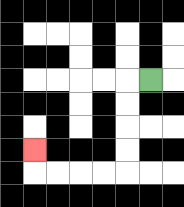{'start': '[6, 3]', 'end': '[1, 6]', 'path_directions': 'L,D,D,D,D,L,L,L,L,U', 'path_coordinates': '[[6, 3], [5, 3], [5, 4], [5, 5], [5, 6], [5, 7], [4, 7], [3, 7], [2, 7], [1, 7], [1, 6]]'}